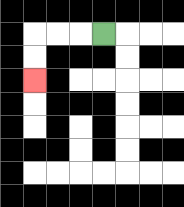{'start': '[4, 1]', 'end': '[1, 3]', 'path_directions': 'L,L,L,D,D', 'path_coordinates': '[[4, 1], [3, 1], [2, 1], [1, 1], [1, 2], [1, 3]]'}